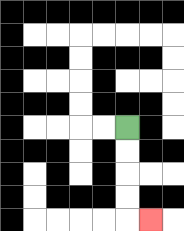{'start': '[5, 5]', 'end': '[6, 9]', 'path_directions': 'D,D,D,D,R', 'path_coordinates': '[[5, 5], [5, 6], [5, 7], [5, 8], [5, 9], [6, 9]]'}